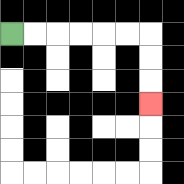{'start': '[0, 1]', 'end': '[6, 4]', 'path_directions': 'R,R,R,R,R,R,D,D,D', 'path_coordinates': '[[0, 1], [1, 1], [2, 1], [3, 1], [4, 1], [5, 1], [6, 1], [6, 2], [6, 3], [6, 4]]'}